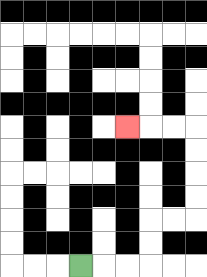{'start': '[3, 11]', 'end': '[5, 5]', 'path_directions': 'R,R,R,U,U,R,R,U,U,U,U,L,L,L', 'path_coordinates': '[[3, 11], [4, 11], [5, 11], [6, 11], [6, 10], [6, 9], [7, 9], [8, 9], [8, 8], [8, 7], [8, 6], [8, 5], [7, 5], [6, 5], [5, 5]]'}